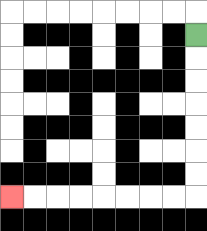{'start': '[8, 1]', 'end': '[0, 8]', 'path_directions': 'D,D,D,D,D,D,D,L,L,L,L,L,L,L,L', 'path_coordinates': '[[8, 1], [8, 2], [8, 3], [8, 4], [8, 5], [8, 6], [8, 7], [8, 8], [7, 8], [6, 8], [5, 8], [4, 8], [3, 8], [2, 8], [1, 8], [0, 8]]'}